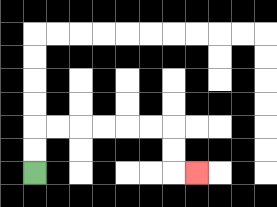{'start': '[1, 7]', 'end': '[8, 7]', 'path_directions': 'U,U,R,R,R,R,R,R,D,D,R', 'path_coordinates': '[[1, 7], [1, 6], [1, 5], [2, 5], [3, 5], [4, 5], [5, 5], [6, 5], [7, 5], [7, 6], [7, 7], [8, 7]]'}